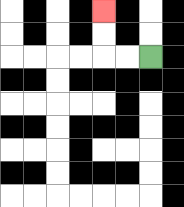{'start': '[6, 2]', 'end': '[4, 0]', 'path_directions': 'L,L,U,U', 'path_coordinates': '[[6, 2], [5, 2], [4, 2], [4, 1], [4, 0]]'}